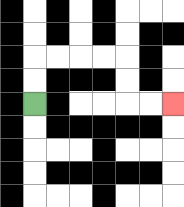{'start': '[1, 4]', 'end': '[7, 4]', 'path_directions': 'U,U,R,R,R,R,D,D,R,R', 'path_coordinates': '[[1, 4], [1, 3], [1, 2], [2, 2], [3, 2], [4, 2], [5, 2], [5, 3], [5, 4], [6, 4], [7, 4]]'}